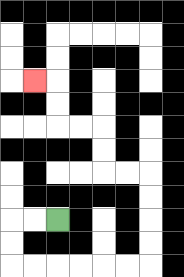{'start': '[2, 9]', 'end': '[1, 3]', 'path_directions': 'L,L,D,D,R,R,R,R,R,R,U,U,U,U,L,L,U,U,L,L,U,U,L', 'path_coordinates': '[[2, 9], [1, 9], [0, 9], [0, 10], [0, 11], [1, 11], [2, 11], [3, 11], [4, 11], [5, 11], [6, 11], [6, 10], [6, 9], [6, 8], [6, 7], [5, 7], [4, 7], [4, 6], [4, 5], [3, 5], [2, 5], [2, 4], [2, 3], [1, 3]]'}